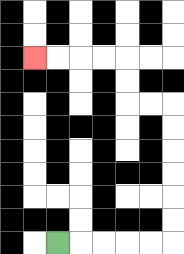{'start': '[2, 10]', 'end': '[1, 2]', 'path_directions': 'R,R,R,R,R,U,U,U,U,U,U,L,L,U,U,L,L,L,L', 'path_coordinates': '[[2, 10], [3, 10], [4, 10], [5, 10], [6, 10], [7, 10], [7, 9], [7, 8], [7, 7], [7, 6], [7, 5], [7, 4], [6, 4], [5, 4], [5, 3], [5, 2], [4, 2], [3, 2], [2, 2], [1, 2]]'}